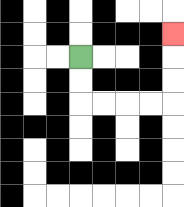{'start': '[3, 2]', 'end': '[7, 1]', 'path_directions': 'D,D,R,R,R,R,U,U,U', 'path_coordinates': '[[3, 2], [3, 3], [3, 4], [4, 4], [5, 4], [6, 4], [7, 4], [7, 3], [7, 2], [7, 1]]'}